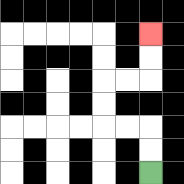{'start': '[6, 7]', 'end': '[6, 1]', 'path_directions': 'U,U,L,L,U,U,R,R,U,U', 'path_coordinates': '[[6, 7], [6, 6], [6, 5], [5, 5], [4, 5], [4, 4], [4, 3], [5, 3], [6, 3], [6, 2], [6, 1]]'}